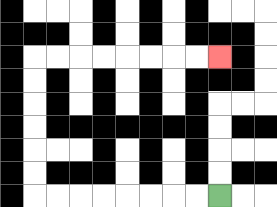{'start': '[9, 8]', 'end': '[9, 2]', 'path_directions': 'L,L,L,L,L,L,L,L,U,U,U,U,U,U,R,R,R,R,R,R,R,R', 'path_coordinates': '[[9, 8], [8, 8], [7, 8], [6, 8], [5, 8], [4, 8], [3, 8], [2, 8], [1, 8], [1, 7], [1, 6], [1, 5], [1, 4], [1, 3], [1, 2], [2, 2], [3, 2], [4, 2], [5, 2], [6, 2], [7, 2], [8, 2], [9, 2]]'}